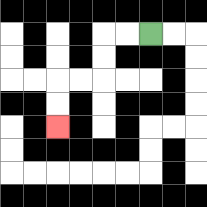{'start': '[6, 1]', 'end': '[2, 5]', 'path_directions': 'L,L,D,D,L,L,D,D', 'path_coordinates': '[[6, 1], [5, 1], [4, 1], [4, 2], [4, 3], [3, 3], [2, 3], [2, 4], [2, 5]]'}